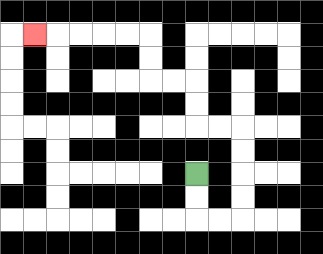{'start': '[8, 7]', 'end': '[1, 1]', 'path_directions': 'D,D,R,R,U,U,U,U,L,L,U,U,L,L,U,U,L,L,L,L,L', 'path_coordinates': '[[8, 7], [8, 8], [8, 9], [9, 9], [10, 9], [10, 8], [10, 7], [10, 6], [10, 5], [9, 5], [8, 5], [8, 4], [8, 3], [7, 3], [6, 3], [6, 2], [6, 1], [5, 1], [4, 1], [3, 1], [2, 1], [1, 1]]'}